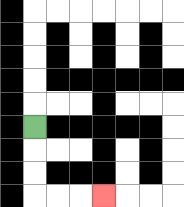{'start': '[1, 5]', 'end': '[4, 8]', 'path_directions': 'D,D,D,R,R,R', 'path_coordinates': '[[1, 5], [1, 6], [1, 7], [1, 8], [2, 8], [3, 8], [4, 8]]'}